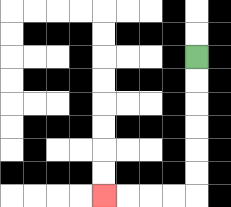{'start': '[8, 2]', 'end': '[4, 8]', 'path_directions': 'D,D,D,D,D,D,L,L,L,L', 'path_coordinates': '[[8, 2], [8, 3], [8, 4], [8, 5], [8, 6], [8, 7], [8, 8], [7, 8], [6, 8], [5, 8], [4, 8]]'}